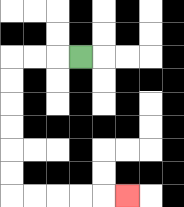{'start': '[3, 2]', 'end': '[5, 8]', 'path_directions': 'L,L,L,D,D,D,D,D,D,R,R,R,R,R', 'path_coordinates': '[[3, 2], [2, 2], [1, 2], [0, 2], [0, 3], [0, 4], [0, 5], [0, 6], [0, 7], [0, 8], [1, 8], [2, 8], [3, 8], [4, 8], [5, 8]]'}